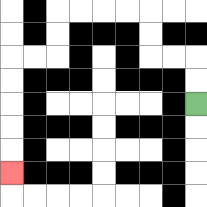{'start': '[8, 4]', 'end': '[0, 7]', 'path_directions': 'U,U,L,L,U,U,L,L,L,L,D,D,L,L,D,D,D,D,D', 'path_coordinates': '[[8, 4], [8, 3], [8, 2], [7, 2], [6, 2], [6, 1], [6, 0], [5, 0], [4, 0], [3, 0], [2, 0], [2, 1], [2, 2], [1, 2], [0, 2], [0, 3], [0, 4], [0, 5], [0, 6], [0, 7]]'}